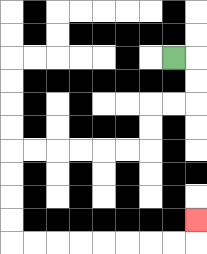{'start': '[7, 2]', 'end': '[8, 9]', 'path_directions': 'R,D,D,L,L,D,D,L,L,L,L,L,L,D,D,D,D,R,R,R,R,R,R,R,R,U', 'path_coordinates': '[[7, 2], [8, 2], [8, 3], [8, 4], [7, 4], [6, 4], [6, 5], [6, 6], [5, 6], [4, 6], [3, 6], [2, 6], [1, 6], [0, 6], [0, 7], [0, 8], [0, 9], [0, 10], [1, 10], [2, 10], [3, 10], [4, 10], [5, 10], [6, 10], [7, 10], [8, 10], [8, 9]]'}